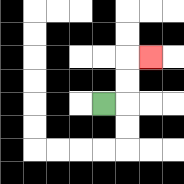{'start': '[4, 4]', 'end': '[6, 2]', 'path_directions': 'R,U,U,R', 'path_coordinates': '[[4, 4], [5, 4], [5, 3], [5, 2], [6, 2]]'}